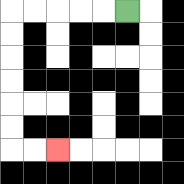{'start': '[5, 0]', 'end': '[2, 6]', 'path_directions': 'L,L,L,L,L,D,D,D,D,D,D,R,R', 'path_coordinates': '[[5, 0], [4, 0], [3, 0], [2, 0], [1, 0], [0, 0], [0, 1], [0, 2], [0, 3], [0, 4], [0, 5], [0, 6], [1, 6], [2, 6]]'}